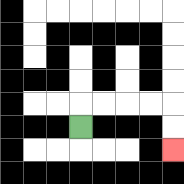{'start': '[3, 5]', 'end': '[7, 6]', 'path_directions': 'U,R,R,R,R,D,D', 'path_coordinates': '[[3, 5], [3, 4], [4, 4], [5, 4], [6, 4], [7, 4], [7, 5], [7, 6]]'}